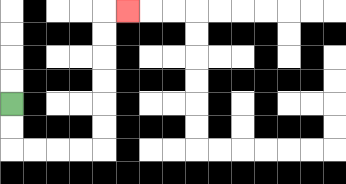{'start': '[0, 4]', 'end': '[5, 0]', 'path_directions': 'D,D,R,R,R,R,U,U,U,U,U,U,R', 'path_coordinates': '[[0, 4], [0, 5], [0, 6], [1, 6], [2, 6], [3, 6], [4, 6], [4, 5], [4, 4], [4, 3], [4, 2], [4, 1], [4, 0], [5, 0]]'}